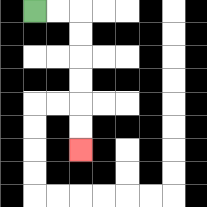{'start': '[1, 0]', 'end': '[3, 6]', 'path_directions': 'R,R,D,D,D,D,D,D', 'path_coordinates': '[[1, 0], [2, 0], [3, 0], [3, 1], [3, 2], [3, 3], [3, 4], [3, 5], [3, 6]]'}